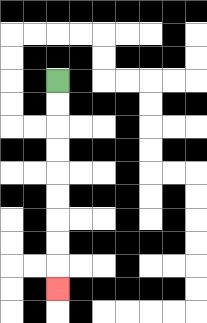{'start': '[2, 3]', 'end': '[2, 12]', 'path_directions': 'D,D,D,D,D,D,D,D,D', 'path_coordinates': '[[2, 3], [2, 4], [2, 5], [2, 6], [2, 7], [2, 8], [2, 9], [2, 10], [2, 11], [2, 12]]'}